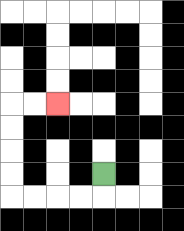{'start': '[4, 7]', 'end': '[2, 4]', 'path_directions': 'D,L,L,L,L,U,U,U,U,R,R', 'path_coordinates': '[[4, 7], [4, 8], [3, 8], [2, 8], [1, 8], [0, 8], [0, 7], [0, 6], [0, 5], [0, 4], [1, 4], [2, 4]]'}